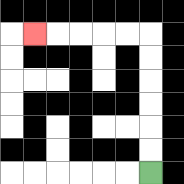{'start': '[6, 7]', 'end': '[1, 1]', 'path_directions': 'U,U,U,U,U,U,L,L,L,L,L', 'path_coordinates': '[[6, 7], [6, 6], [6, 5], [6, 4], [6, 3], [6, 2], [6, 1], [5, 1], [4, 1], [3, 1], [2, 1], [1, 1]]'}